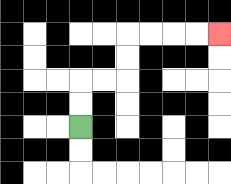{'start': '[3, 5]', 'end': '[9, 1]', 'path_directions': 'U,U,R,R,U,U,R,R,R,R', 'path_coordinates': '[[3, 5], [3, 4], [3, 3], [4, 3], [5, 3], [5, 2], [5, 1], [6, 1], [7, 1], [8, 1], [9, 1]]'}